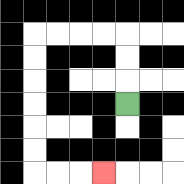{'start': '[5, 4]', 'end': '[4, 7]', 'path_directions': 'U,U,U,L,L,L,L,D,D,D,D,D,D,R,R,R', 'path_coordinates': '[[5, 4], [5, 3], [5, 2], [5, 1], [4, 1], [3, 1], [2, 1], [1, 1], [1, 2], [1, 3], [1, 4], [1, 5], [1, 6], [1, 7], [2, 7], [3, 7], [4, 7]]'}